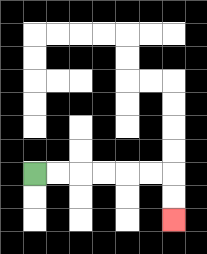{'start': '[1, 7]', 'end': '[7, 9]', 'path_directions': 'R,R,R,R,R,R,D,D', 'path_coordinates': '[[1, 7], [2, 7], [3, 7], [4, 7], [5, 7], [6, 7], [7, 7], [7, 8], [7, 9]]'}